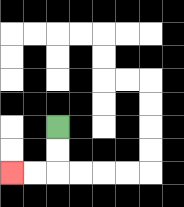{'start': '[2, 5]', 'end': '[0, 7]', 'path_directions': 'D,D,L,L', 'path_coordinates': '[[2, 5], [2, 6], [2, 7], [1, 7], [0, 7]]'}